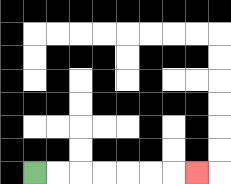{'start': '[1, 7]', 'end': '[8, 7]', 'path_directions': 'R,R,R,R,R,R,R', 'path_coordinates': '[[1, 7], [2, 7], [3, 7], [4, 7], [5, 7], [6, 7], [7, 7], [8, 7]]'}